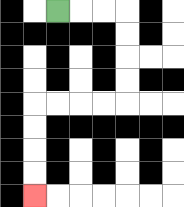{'start': '[2, 0]', 'end': '[1, 8]', 'path_directions': 'R,R,R,D,D,D,D,L,L,L,L,D,D,D,D', 'path_coordinates': '[[2, 0], [3, 0], [4, 0], [5, 0], [5, 1], [5, 2], [5, 3], [5, 4], [4, 4], [3, 4], [2, 4], [1, 4], [1, 5], [1, 6], [1, 7], [1, 8]]'}